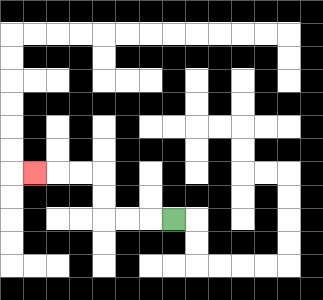{'start': '[7, 9]', 'end': '[1, 7]', 'path_directions': 'L,L,L,U,U,L,L,L', 'path_coordinates': '[[7, 9], [6, 9], [5, 9], [4, 9], [4, 8], [4, 7], [3, 7], [2, 7], [1, 7]]'}